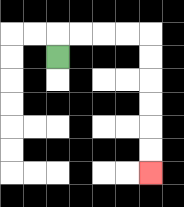{'start': '[2, 2]', 'end': '[6, 7]', 'path_directions': 'U,R,R,R,R,D,D,D,D,D,D', 'path_coordinates': '[[2, 2], [2, 1], [3, 1], [4, 1], [5, 1], [6, 1], [6, 2], [6, 3], [6, 4], [6, 5], [6, 6], [6, 7]]'}